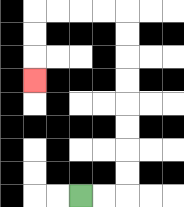{'start': '[3, 8]', 'end': '[1, 3]', 'path_directions': 'R,R,U,U,U,U,U,U,U,U,L,L,L,L,D,D,D', 'path_coordinates': '[[3, 8], [4, 8], [5, 8], [5, 7], [5, 6], [5, 5], [5, 4], [5, 3], [5, 2], [5, 1], [5, 0], [4, 0], [3, 0], [2, 0], [1, 0], [1, 1], [1, 2], [1, 3]]'}